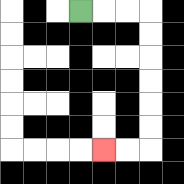{'start': '[3, 0]', 'end': '[4, 6]', 'path_directions': 'R,R,R,D,D,D,D,D,D,L,L', 'path_coordinates': '[[3, 0], [4, 0], [5, 0], [6, 0], [6, 1], [6, 2], [6, 3], [6, 4], [6, 5], [6, 6], [5, 6], [4, 6]]'}